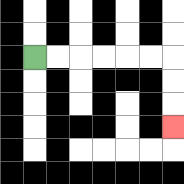{'start': '[1, 2]', 'end': '[7, 5]', 'path_directions': 'R,R,R,R,R,R,D,D,D', 'path_coordinates': '[[1, 2], [2, 2], [3, 2], [4, 2], [5, 2], [6, 2], [7, 2], [7, 3], [7, 4], [7, 5]]'}